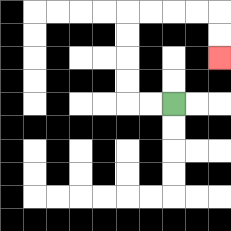{'start': '[7, 4]', 'end': '[9, 2]', 'path_directions': 'L,L,U,U,U,U,R,R,R,R,D,D', 'path_coordinates': '[[7, 4], [6, 4], [5, 4], [5, 3], [5, 2], [5, 1], [5, 0], [6, 0], [7, 0], [8, 0], [9, 0], [9, 1], [9, 2]]'}